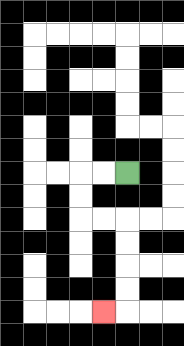{'start': '[5, 7]', 'end': '[4, 13]', 'path_directions': 'L,L,D,D,R,R,D,D,D,D,L', 'path_coordinates': '[[5, 7], [4, 7], [3, 7], [3, 8], [3, 9], [4, 9], [5, 9], [5, 10], [5, 11], [5, 12], [5, 13], [4, 13]]'}